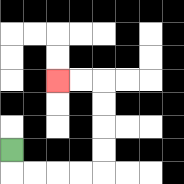{'start': '[0, 6]', 'end': '[2, 3]', 'path_directions': 'D,R,R,R,R,U,U,U,U,L,L', 'path_coordinates': '[[0, 6], [0, 7], [1, 7], [2, 7], [3, 7], [4, 7], [4, 6], [4, 5], [4, 4], [4, 3], [3, 3], [2, 3]]'}